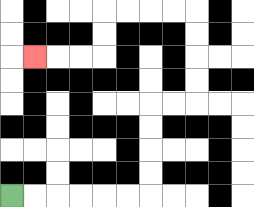{'start': '[0, 8]', 'end': '[1, 2]', 'path_directions': 'R,R,R,R,R,R,U,U,U,U,R,R,U,U,U,U,L,L,L,L,D,D,L,L,L', 'path_coordinates': '[[0, 8], [1, 8], [2, 8], [3, 8], [4, 8], [5, 8], [6, 8], [6, 7], [6, 6], [6, 5], [6, 4], [7, 4], [8, 4], [8, 3], [8, 2], [8, 1], [8, 0], [7, 0], [6, 0], [5, 0], [4, 0], [4, 1], [4, 2], [3, 2], [2, 2], [1, 2]]'}